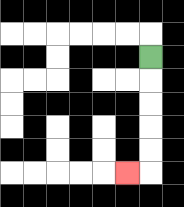{'start': '[6, 2]', 'end': '[5, 7]', 'path_directions': 'D,D,D,D,D,L', 'path_coordinates': '[[6, 2], [6, 3], [6, 4], [6, 5], [6, 6], [6, 7], [5, 7]]'}